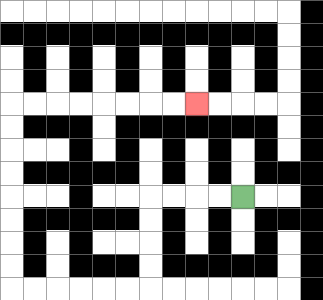{'start': '[10, 8]', 'end': '[8, 4]', 'path_directions': 'L,L,L,L,D,D,D,D,L,L,L,L,L,L,U,U,U,U,U,U,U,U,R,R,R,R,R,R,R,R', 'path_coordinates': '[[10, 8], [9, 8], [8, 8], [7, 8], [6, 8], [6, 9], [6, 10], [6, 11], [6, 12], [5, 12], [4, 12], [3, 12], [2, 12], [1, 12], [0, 12], [0, 11], [0, 10], [0, 9], [0, 8], [0, 7], [0, 6], [0, 5], [0, 4], [1, 4], [2, 4], [3, 4], [4, 4], [5, 4], [6, 4], [7, 4], [8, 4]]'}